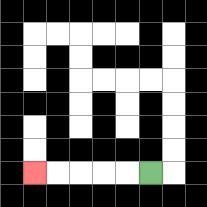{'start': '[6, 7]', 'end': '[1, 7]', 'path_directions': 'L,L,L,L,L', 'path_coordinates': '[[6, 7], [5, 7], [4, 7], [3, 7], [2, 7], [1, 7]]'}